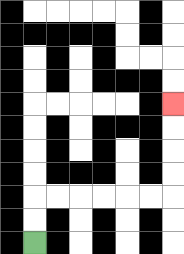{'start': '[1, 10]', 'end': '[7, 4]', 'path_directions': 'U,U,R,R,R,R,R,R,U,U,U,U', 'path_coordinates': '[[1, 10], [1, 9], [1, 8], [2, 8], [3, 8], [4, 8], [5, 8], [6, 8], [7, 8], [7, 7], [7, 6], [7, 5], [7, 4]]'}